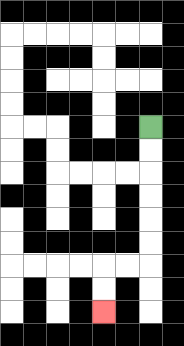{'start': '[6, 5]', 'end': '[4, 13]', 'path_directions': 'D,D,D,D,D,D,L,L,D,D', 'path_coordinates': '[[6, 5], [6, 6], [6, 7], [6, 8], [6, 9], [6, 10], [6, 11], [5, 11], [4, 11], [4, 12], [4, 13]]'}